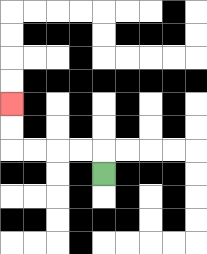{'start': '[4, 7]', 'end': '[0, 4]', 'path_directions': 'U,L,L,L,L,U,U', 'path_coordinates': '[[4, 7], [4, 6], [3, 6], [2, 6], [1, 6], [0, 6], [0, 5], [0, 4]]'}